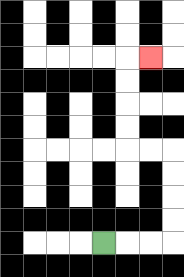{'start': '[4, 10]', 'end': '[6, 2]', 'path_directions': 'R,R,R,U,U,U,U,L,L,U,U,U,U,R', 'path_coordinates': '[[4, 10], [5, 10], [6, 10], [7, 10], [7, 9], [7, 8], [7, 7], [7, 6], [6, 6], [5, 6], [5, 5], [5, 4], [5, 3], [5, 2], [6, 2]]'}